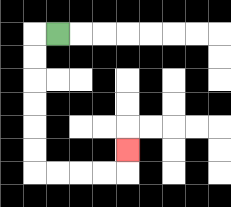{'start': '[2, 1]', 'end': '[5, 6]', 'path_directions': 'L,D,D,D,D,D,D,R,R,R,R,U', 'path_coordinates': '[[2, 1], [1, 1], [1, 2], [1, 3], [1, 4], [1, 5], [1, 6], [1, 7], [2, 7], [3, 7], [4, 7], [5, 7], [5, 6]]'}